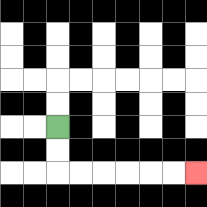{'start': '[2, 5]', 'end': '[8, 7]', 'path_directions': 'D,D,R,R,R,R,R,R', 'path_coordinates': '[[2, 5], [2, 6], [2, 7], [3, 7], [4, 7], [5, 7], [6, 7], [7, 7], [8, 7]]'}